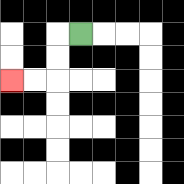{'start': '[3, 1]', 'end': '[0, 3]', 'path_directions': 'L,D,D,L,L', 'path_coordinates': '[[3, 1], [2, 1], [2, 2], [2, 3], [1, 3], [0, 3]]'}